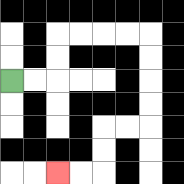{'start': '[0, 3]', 'end': '[2, 7]', 'path_directions': 'R,R,U,U,R,R,R,R,D,D,D,D,L,L,D,D,L,L', 'path_coordinates': '[[0, 3], [1, 3], [2, 3], [2, 2], [2, 1], [3, 1], [4, 1], [5, 1], [6, 1], [6, 2], [6, 3], [6, 4], [6, 5], [5, 5], [4, 5], [4, 6], [4, 7], [3, 7], [2, 7]]'}